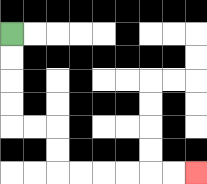{'start': '[0, 1]', 'end': '[8, 7]', 'path_directions': 'D,D,D,D,R,R,D,D,R,R,R,R,R,R', 'path_coordinates': '[[0, 1], [0, 2], [0, 3], [0, 4], [0, 5], [1, 5], [2, 5], [2, 6], [2, 7], [3, 7], [4, 7], [5, 7], [6, 7], [7, 7], [8, 7]]'}